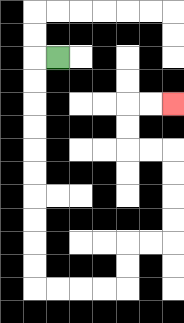{'start': '[2, 2]', 'end': '[7, 4]', 'path_directions': 'L,D,D,D,D,D,D,D,D,D,D,R,R,R,R,U,U,R,R,U,U,U,U,L,L,U,U,R,R', 'path_coordinates': '[[2, 2], [1, 2], [1, 3], [1, 4], [1, 5], [1, 6], [1, 7], [1, 8], [1, 9], [1, 10], [1, 11], [1, 12], [2, 12], [3, 12], [4, 12], [5, 12], [5, 11], [5, 10], [6, 10], [7, 10], [7, 9], [7, 8], [7, 7], [7, 6], [6, 6], [5, 6], [5, 5], [5, 4], [6, 4], [7, 4]]'}